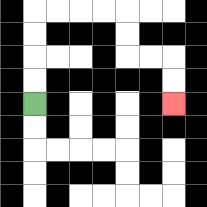{'start': '[1, 4]', 'end': '[7, 4]', 'path_directions': 'U,U,U,U,R,R,R,R,D,D,R,R,D,D', 'path_coordinates': '[[1, 4], [1, 3], [1, 2], [1, 1], [1, 0], [2, 0], [3, 0], [4, 0], [5, 0], [5, 1], [5, 2], [6, 2], [7, 2], [7, 3], [7, 4]]'}